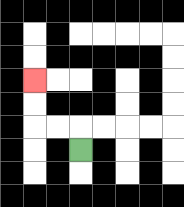{'start': '[3, 6]', 'end': '[1, 3]', 'path_directions': 'U,L,L,U,U', 'path_coordinates': '[[3, 6], [3, 5], [2, 5], [1, 5], [1, 4], [1, 3]]'}